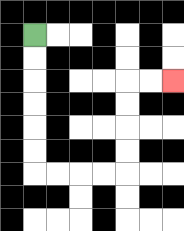{'start': '[1, 1]', 'end': '[7, 3]', 'path_directions': 'D,D,D,D,D,D,R,R,R,R,U,U,U,U,R,R', 'path_coordinates': '[[1, 1], [1, 2], [1, 3], [1, 4], [1, 5], [1, 6], [1, 7], [2, 7], [3, 7], [4, 7], [5, 7], [5, 6], [5, 5], [5, 4], [5, 3], [6, 3], [7, 3]]'}